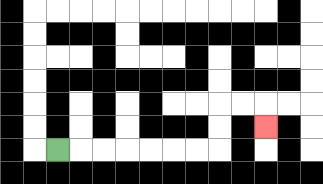{'start': '[2, 6]', 'end': '[11, 5]', 'path_directions': 'R,R,R,R,R,R,R,U,U,R,R,D', 'path_coordinates': '[[2, 6], [3, 6], [4, 6], [5, 6], [6, 6], [7, 6], [8, 6], [9, 6], [9, 5], [9, 4], [10, 4], [11, 4], [11, 5]]'}